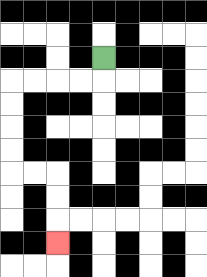{'start': '[4, 2]', 'end': '[2, 10]', 'path_directions': 'D,L,L,L,L,D,D,D,D,R,R,D,D,D', 'path_coordinates': '[[4, 2], [4, 3], [3, 3], [2, 3], [1, 3], [0, 3], [0, 4], [0, 5], [0, 6], [0, 7], [1, 7], [2, 7], [2, 8], [2, 9], [2, 10]]'}